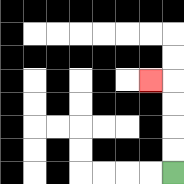{'start': '[7, 7]', 'end': '[6, 3]', 'path_directions': 'U,U,U,U,L', 'path_coordinates': '[[7, 7], [7, 6], [7, 5], [7, 4], [7, 3], [6, 3]]'}